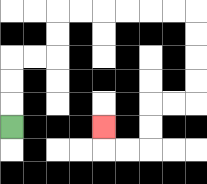{'start': '[0, 5]', 'end': '[4, 5]', 'path_directions': 'U,U,U,R,R,U,U,R,R,R,R,R,R,D,D,D,D,L,L,D,D,L,L,U', 'path_coordinates': '[[0, 5], [0, 4], [0, 3], [0, 2], [1, 2], [2, 2], [2, 1], [2, 0], [3, 0], [4, 0], [5, 0], [6, 0], [7, 0], [8, 0], [8, 1], [8, 2], [8, 3], [8, 4], [7, 4], [6, 4], [6, 5], [6, 6], [5, 6], [4, 6], [4, 5]]'}